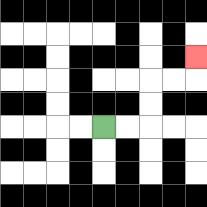{'start': '[4, 5]', 'end': '[8, 2]', 'path_directions': 'R,R,U,U,R,R,U', 'path_coordinates': '[[4, 5], [5, 5], [6, 5], [6, 4], [6, 3], [7, 3], [8, 3], [8, 2]]'}